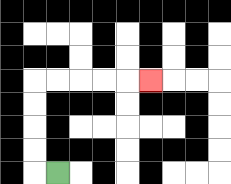{'start': '[2, 7]', 'end': '[6, 3]', 'path_directions': 'L,U,U,U,U,R,R,R,R,R', 'path_coordinates': '[[2, 7], [1, 7], [1, 6], [1, 5], [1, 4], [1, 3], [2, 3], [3, 3], [4, 3], [5, 3], [6, 3]]'}